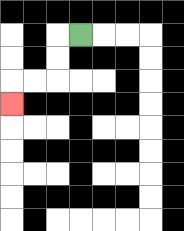{'start': '[3, 1]', 'end': '[0, 4]', 'path_directions': 'L,D,D,L,L,D', 'path_coordinates': '[[3, 1], [2, 1], [2, 2], [2, 3], [1, 3], [0, 3], [0, 4]]'}